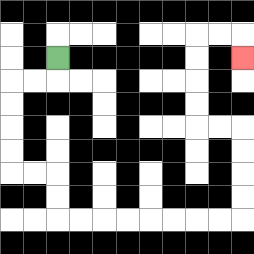{'start': '[2, 2]', 'end': '[10, 2]', 'path_directions': 'D,L,L,D,D,D,D,R,R,D,D,R,R,R,R,R,R,R,R,U,U,U,U,L,L,U,U,U,U,R,R,D', 'path_coordinates': '[[2, 2], [2, 3], [1, 3], [0, 3], [0, 4], [0, 5], [0, 6], [0, 7], [1, 7], [2, 7], [2, 8], [2, 9], [3, 9], [4, 9], [5, 9], [6, 9], [7, 9], [8, 9], [9, 9], [10, 9], [10, 8], [10, 7], [10, 6], [10, 5], [9, 5], [8, 5], [8, 4], [8, 3], [8, 2], [8, 1], [9, 1], [10, 1], [10, 2]]'}